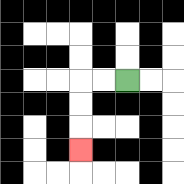{'start': '[5, 3]', 'end': '[3, 6]', 'path_directions': 'L,L,D,D,D', 'path_coordinates': '[[5, 3], [4, 3], [3, 3], [3, 4], [3, 5], [3, 6]]'}